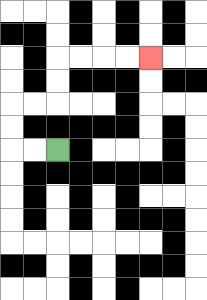{'start': '[2, 6]', 'end': '[6, 2]', 'path_directions': 'L,L,U,U,R,R,U,U,R,R,R,R', 'path_coordinates': '[[2, 6], [1, 6], [0, 6], [0, 5], [0, 4], [1, 4], [2, 4], [2, 3], [2, 2], [3, 2], [4, 2], [5, 2], [6, 2]]'}